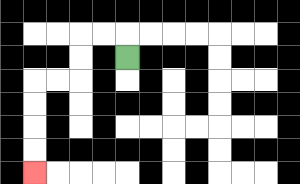{'start': '[5, 2]', 'end': '[1, 7]', 'path_directions': 'U,L,L,D,D,L,L,D,D,D,D', 'path_coordinates': '[[5, 2], [5, 1], [4, 1], [3, 1], [3, 2], [3, 3], [2, 3], [1, 3], [1, 4], [1, 5], [1, 6], [1, 7]]'}